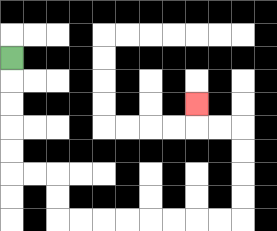{'start': '[0, 2]', 'end': '[8, 4]', 'path_directions': 'D,D,D,D,D,R,R,D,D,R,R,R,R,R,R,R,R,U,U,U,U,L,L,U', 'path_coordinates': '[[0, 2], [0, 3], [0, 4], [0, 5], [0, 6], [0, 7], [1, 7], [2, 7], [2, 8], [2, 9], [3, 9], [4, 9], [5, 9], [6, 9], [7, 9], [8, 9], [9, 9], [10, 9], [10, 8], [10, 7], [10, 6], [10, 5], [9, 5], [8, 5], [8, 4]]'}